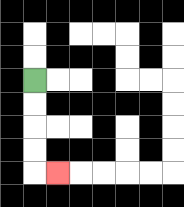{'start': '[1, 3]', 'end': '[2, 7]', 'path_directions': 'D,D,D,D,R', 'path_coordinates': '[[1, 3], [1, 4], [1, 5], [1, 6], [1, 7], [2, 7]]'}